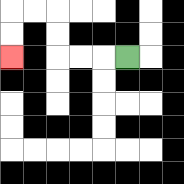{'start': '[5, 2]', 'end': '[0, 2]', 'path_directions': 'L,L,L,U,U,L,L,D,D', 'path_coordinates': '[[5, 2], [4, 2], [3, 2], [2, 2], [2, 1], [2, 0], [1, 0], [0, 0], [0, 1], [0, 2]]'}